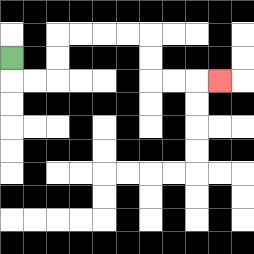{'start': '[0, 2]', 'end': '[9, 3]', 'path_directions': 'D,R,R,U,U,R,R,R,R,D,D,R,R,R', 'path_coordinates': '[[0, 2], [0, 3], [1, 3], [2, 3], [2, 2], [2, 1], [3, 1], [4, 1], [5, 1], [6, 1], [6, 2], [6, 3], [7, 3], [8, 3], [9, 3]]'}